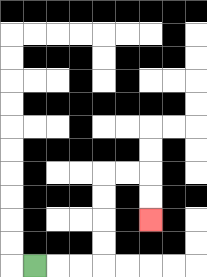{'start': '[1, 11]', 'end': '[6, 9]', 'path_directions': 'R,R,R,U,U,U,U,R,R,D,D', 'path_coordinates': '[[1, 11], [2, 11], [3, 11], [4, 11], [4, 10], [4, 9], [4, 8], [4, 7], [5, 7], [6, 7], [6, 8], [6, 9]]'}